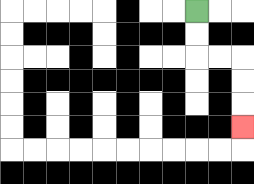{'start': '[8, 0]', 'end': '[10, 5]', 'path_directions': 'D,D,R,R,D,D,D', 'path_coordinates': '[[8, 0], [8, 1], [8, 2], [9, 2], [10, 2], [10, 3], [10, 4], [10, 5]]'}